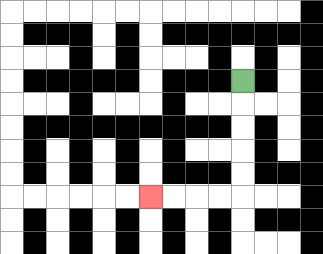{'start': '[10, 3]', 'end': '[6, 8]', 'path_directions': 'D,D,D,D,D,L,L,L,L', 'path_coordinates': '[[10, 3], [10, 4], [10, 5], [10, 6], [10, 7], [10, 8], [9, 8], [8, 8], [7, 8], [6, 8]]'}